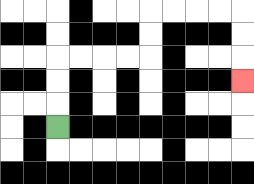{'start': '[2, 5]', 'end': '[10, 3]', 'path_directions': 'U,U,U,R,R,R,R,U,U,R,R,R,R,D,D,D', 'path_coordinates': '[[2, 5], [2, 4], [2, 3], [2, 2], [3, 2], [4, 2], [5, 2], [6, 2], [6, 1], [6, 0], [7, 0], [8, 0], [9, 0], [10, 0], [10, 1], [10, 2], [10, 3]]'}